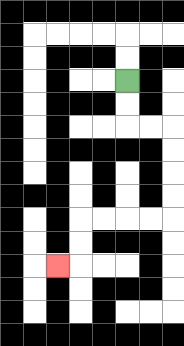{'start': '[5, 3]', 'end': '[2, 11]', 'path_directions': 'D,D,R,R,D,D,D,D,L,L,L,L,D,D,L', 'path_coordinates': '[[5, 3], [5, 4], [5, 5], [6, 5], [7, 5], [7, 6], [7, 7], [7, 8], [7, 9], [6, 9], [5, 9], [4, 9], [3, 9], [3, 10], [3, 11], [2, 11]]'}